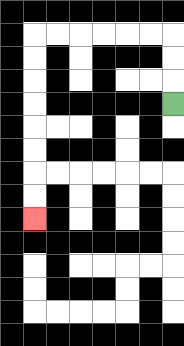{'start': '[7, 4]', 'end': '[1, 9]', 'path_directions': 'U,U,U,L,L,L,L,L,L,D,D,D,D,D,D,D,D', 'path_coordinates': '[[7, 4], [7, 3], [7, 2], [7, 1], [6, 1], [5, 1], [4, 1], [3, 1], [2, 1], [1, 1], [1, 2], [1, 3], [1, 4], [1, 5], [1, 6], [1, 7], [1, 8], [1, 9]]'}